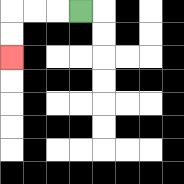{'start': '[3, 0]', 'end': '[0, 2]', 'path_directions': 'L,L,L,D,D', 'path_coordinates': '[[3, 0], [2, 0], [1, 0], [0, 0], [0, 1], [0, 2]]'}